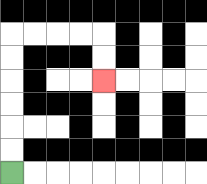{'start': '[0, 7]', 'end': '[4, 3]', 'path_directions': 'U,U,U,U,U,U,R,R,R,R,D,D', 'path_coordinates': '[[0, 7], [0, 6], [0, 5], [0, 4], [0, 3], [0, 2], [0, 1], [1, 1], [2, 1], [3, 1], [4, 1], [4, 2], [4, 3]]'}